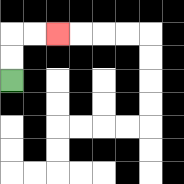{'start': '[0, 3]', 'end': '[2, 1]', 'path_directions': 'U,U,R,R', 'path_coordinates': '[[0, 3], [0, 2], [0, 1], [1, 1], [2, 1]]'}